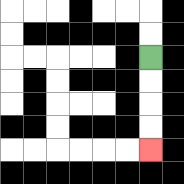{'start': '[6, 2]', 'end': '[6, 6]', 'path_directions': 'D,D,D,D', 'path_coordinates': '[[6, 2], [6, 3], [6, 4], [6, 5], [6, 6]]'}